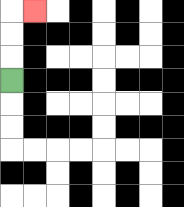{'start': '[0, 3]', 'end': '[1, 0]', 'path_directions': 'U,U,U,R', 'path_coordinates': '[[0, 3], [0, 2], [0, 1], [0, 0], [1, 0]]'}